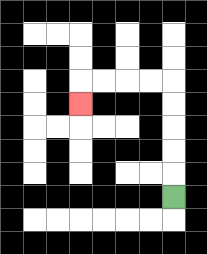{'start': '[7, 8]', 'end': '[3, 4]', 'path_directions': 'U,U,U,U,U,L,L,L,L,D', 'path_coordinates': '[[7, 8], [7, 7], [7, 6], [7, 5], [7, 4], [7, 3], [6, 3], [5, 3], [4, 3], [3, 3], [3, 4]]'}